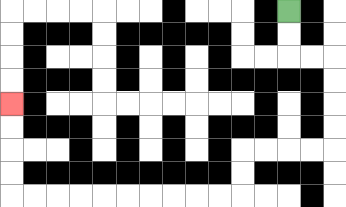{'start': '[12, 0]', 'end': '[0, 4]', 'path_directions': 'D,D,R,R,D,D,D,D,L,L,L,L,D,D,L,L,L,L,L,L,L,L,L,L,U,U,U,U', 'path_coordinates': '[[12, 0], [12, 1], [12, 2], [13, 2], [14, 2], [14, 3], [14, 4], [14, 5], [14, 6], [13, 6], [12, 6], [11, 6], [10, 6], [10, 7], [10, 8], [9, 8], [8, 8], [7, 8], [6, 8], [5, 8], [4, 8], [3, 8], [2, 8], [1, 8], [0, 8], [0, 7], [0, 6], [0, 5], [0, 4]]'}